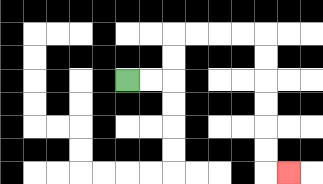{'start': '[5, 3]', 'end': '[12, 7]', 'path_directions': 'R,R,U,U,R,R,R,R,D,D,D,D,D,D,R', 'path_coordinates': '[[5, 3], [6, 3], [7, 3], [7, 2], [7, 1], [8, 1], [9, 1], [10, 1], [11, 1], [11, 2], [11, 3], [11, 4], [11, 5], [11, 6], [11, 7], [12, 7]]'}